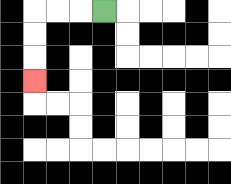{'start': '[4, 0]', 'end': '[1, 3]', 'path_directions': 'L,L,L,D,D,D', 'path_coordinates': '[[4, 0], [3, 0], [2, 0], [1, 0], [1, 1], [1, 2], [1, 3]]'}